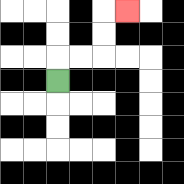{'start': '[2, 3]', 'end': '[5, 0]', 'path_directions': 'U,R,R,U,U,R', 'path_coordinates': '[[2, 3], [2, 2], [3, 2], [4, 2], [4, 1], [4, 0], [5, 0]]'}